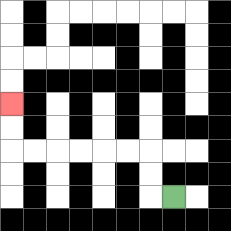{'start': '[7, 8]', 'end': '[0, 4]', 'path_directions': 'L,U,U,L,L,L,L,L,L,U,U', 'path_coordinates': '[[7, 8], [6, 8], [6, 7], [6, 6], [5, 6], [4, 6], [3, 6], [2, 6], [1, 6], [0, 6], [0, 5], [0, 4]]'}